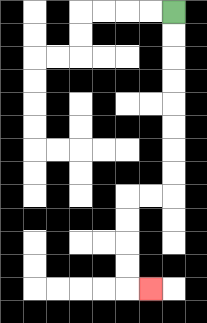{'start': '[7, 0]', 'end': '[6, 12]', 'path_directions': 'D,D,D,D,D,D,D,D,L,L,D,D,D,D,R', 'path_coordinates': '[[7, 0], [7, 1], [7, 2], [7, 3], [7, 4], [7, 5], [7, 6], [7, 7], [7, 8], [6, 8], [5, 8], [5, 9], [5, 10], [5, 11], [5, 12], [6, 12]]'}